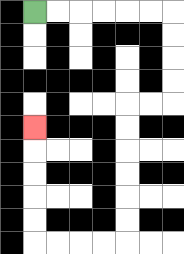{'start': '[1, 0]', 'end': '[1, 5]', 'path_directions': 'R,R,R,R,R,R,D,D,D,D,L,L,D,D,D,D,D,D,L,L,L,L,U,U,U,U,U', 'path_coordinates': '[[1, 0], [2, 0], [3, 0], [4, 0], [5, 0], [6, 0], [7, 0], [7, 1], [7, 2], [7, 3], [7, 4], [6, 4], [5, 4], [5, 5], [5, 6], [5, 7], [5, 8], [5, 9], [5, 10], [4, 10], [3, 10], [2, 10], [1, 10], [1, 9], [1, 8], [1, 7], [1, 6], [1, 5]]'}